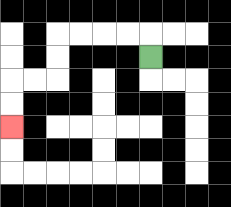{'start': '[6, 2]', 'end': '[0, 5]', 'path_directions': 'U,L,L,L,L,D,D,L,L,D,D', 'path_coordinates': '[[6, 2], [6, 1], [5, 1], [4, 1], [3, 1], [2, 1], [2, 2], [2, 3], [1, 3], [0, 3], [0, 4], [0, 5]]'}